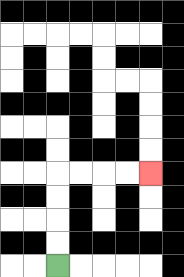{'start': '[2, 11]', 'end': '[6, 7]', 'path_directions': 'U,U,U,U,R,R,R,R', 'path_coordinates': '[[2, 11], [2, 10], [2, 9], [2, 8], [2, 7], [3, 7], [4, 7], [5, 7], [6, 7]]'}